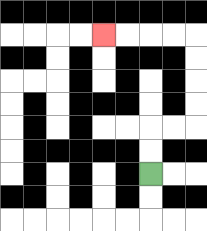{'start': '[6, 7]', 'end': '[4, 1]', 'path_directions': 'U,U,R,R,U,U,U,U,L,L,L,L', 'path_coordinates': '[[6, 7], [6, 6], [6, 5], [7, 5], [8, 5], [8, 4], [8, 3], [8, 2], [8, 1], [7, 1], [6, 1], [5, 1], [4, 1]]'}